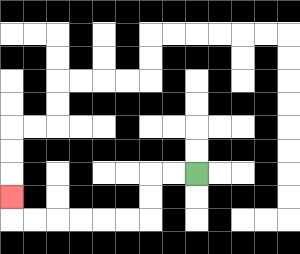{'start': '[8, 7]', 'end': '[0, 8]', 'path_directions': 'L,L,D,D,L,L,L,L,L,L,U', 'path_coordinates': '[[8, 7], [7, 7], [6, 7], [6, 8], [6, 9], [5, 9], [4, 9], [3, 9], [2, 9], [1, 9], [0, 9], [0, 8]]'}